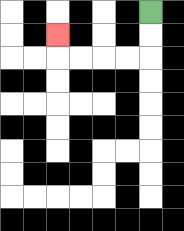{'start': '[6, 0]', 'end': '[2, 1]', 'path_directions': 'D,D,L,L,L,L,U', 'path_coordinates': '[[6, 0], [6, 1], [6, 2], [5, 2], [4, 2], [3, 2], [2, 2], [2, 1]]'}